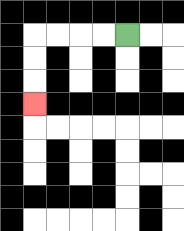{'start': '[5, 1]', 'end': '[1, 4]', 'path_directions': 'L,L,L,L,D,D,D', 'path_coordinates': '[[5, 1], [4, 1], [3, 1], [2, 1], [1, 1], [1, 2], [1, 3], [1, 4]]'}